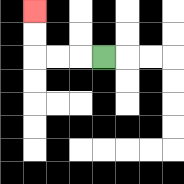{'start': '[4, 2]', 'end': '[1, 0]', 'path_directions': 'L,L,L,U,U', 'path_coordinates': '[[4, 2], [3, 2], [2, 2], [1, 2], [1, 1], [1, 0]]'}